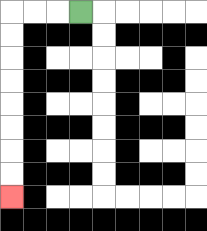{'start': '[3, 0]', 'end': '[0, 8]', 'path_directions': 'L,L,L,D,D,D,D,D,D,D,D', 'path_coordinates': '[[3, 0], [2, 0], [1, 0], [0, 0], [0, 1], [0, 2], [0, 3], [0, 4], [0, 5], [0, 6], [0, 7], [0, 8]]'}